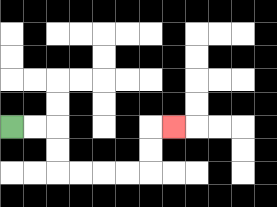{'start': '[0, 5]', 'end': '[7, 5]', 'path_directions': 'R,R,D,D,R,R,R,R,U,U,R', 'path_coordinates': '[[0, 5], [1, 5], [2, 5], [2, 6], [2, 7], [3, 7], [4, 7], [5, 7], [6, 7], [6, 6], [6, 5], [7, 5]]'}